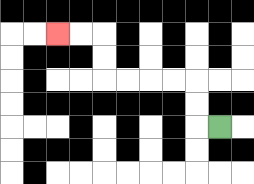{'start': '[9, 5]', 'end': '[2, 1]', 'path_directions': 'L,U,U,L,L,L,L,U,U,L,L', 'path_coordinates': '[[9, 5], [8, 5], [8, 4], [8, 3], [7, 3], [6, 3], [5, 3], [4, 3], [4, 2], [4, 1], [3, 1], [2, 1]]'}